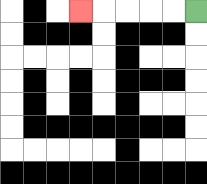{'start': '[8, 0]', 'end': '[3, 0]', 'path_directions': 'L,L,L,L,L', 'path_coordinates': '[[8, 0], [7, 0], [6, 0], [5, 0], [4, 0], [3, 0]]'}